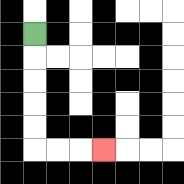{'start': '[1, 1]', 'end': '[4, 6]', 'path_directions': 'D,D,D,D,D,R,R,R', 'path_coordinates': '[[1, 1], [1, 2], [1, 3], [1, 4], [1, 5], [1, 6], [2, 6], [3, 6], [4, 6]]'}